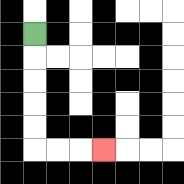{'start': '[1, 1]', 'end': '[4, 6]', 'path_directions': 'D,D,D,D,D,R,R,R', 'path_coordinates': '[[1, 1], [1, 2], [1, 3], [1, 4], [1, 5], [1, 6], [2, 6], [3, 6], [4, 6]]'}